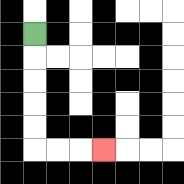{'start': '[1, 1]', 'end': '[4, 6]', 'path_directions': 'D,D,D,D,D,R,R,R', 'path_coordinates': '[[1, 1], [1, 2], [1, 3], [1, 4], [1, 5], [1, 6], [2, 6], [3, 6], [4, 6]]'}